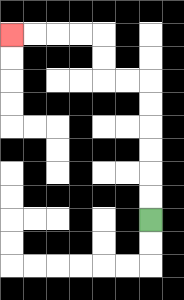{'start': '[6, 9]', 'end': '[0, 1]', 'path_directions': 'U,U,U,U,U,U,L,L,U,U,L,L,L,L', 'path_coordinates': '[[6, 9], [6, 8], [6, 7], [6, 6], [6, 5], [6, 4], [6, 3], [5, 3], [4, 3], [4, 2], [4, 1], [3, 1], [2, 1], [1, 1], [0, 1]]'}